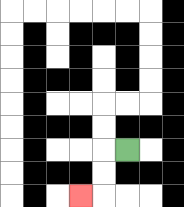{'start': '[5, 6]', 'end': '[3, 8]', 'path_directions': 'L,D,D,L', 'path_coordinates': '[[5, 6], [4, 6], [4, 7], [4, 8], [3, 8]]'}